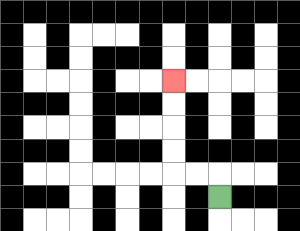{'start': '[9, 8]', 'end': '[7, 3]', 'path_directions': 'U,L,L,U,U,U,U', 'path_coordinates': '[[9, 8], [9, 7], [8, 7], [7, 7], [7, 6], [7, 5], [7, 4], [7, 3]]'}